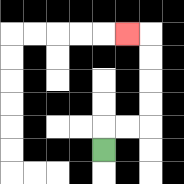{'start': '[4, 6]', 'end': '[5, 1]', 'path_directions': 'U,R,R,U,U,U,U,L', 'path_coordinates': '[[4, 6], [4, 5], [5, 5], [6, 5], [6, 4], [6, 3], [6, 2], [6, 1], [5, 1]]'}